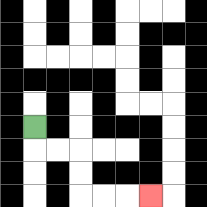{'start': '[1, 5]', 'end': '[6, 8]', 'path_directions': 'D,R,R,D,D,R,R,R', 'path_coordinates': '[[1, 5], [1, 6], [2, 6], [3, 6], [3, 7], [3, 8], [4, 8], [5, 8], [6, 8]]'}